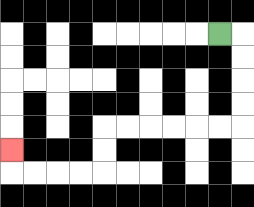{'start': '[9, 1]', 'end': '[0, 6]', 'path_directions': 'R,D,D,D,D,L,L,L,L,L,L,D,D,L,L,L,L,U', 'path_coordinates': '[[9, 1], [10, 1], [10, 2], [10, 3], [10, 4], [10, 5], [9, 5], [8, 5], [7, 5], [6, 5], [5, 5], [4, 5], [4, 6], [4, 7], [3, 7], [2, 7], [1, 7], [0, 7], [0, 6]]'}